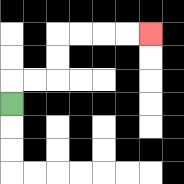{'start': '[0, 4]', 'end': '[6, 1]', 'path_directions': 'U,R,R,U,U,R,R,R,R', 'path_coordinates': '[[0, 4], [0, 3], [1, 3], [2, 3], [2, 2], [2, 1], [3, 1], [4, 1], [5, 1], [6, 1]]'}